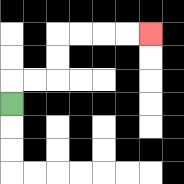{'start': '[0, 4]', 'end': '[6, 1]', 'path_directions': 'U,R,R,U,U,R,R,R,R', 'path_coordinates': '[[0, 4], [0, 3], [1, 3], [2, 3], [2, 2], [2, 1], [3, 1], [4, 1], [5, 1], [6, 1]]'}